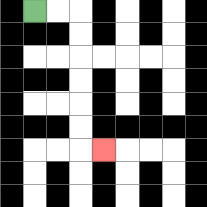{'start': '[1, 0]', 'end': '[4, 6]', 'path_directions': 'R,R,D,D,D,D,D,D,R', 'path_coordinates': '[[1, 0], [2, 0], [3, 0], [3, 1], [3, 2], [3, 3], [3, 4], [3, 5], [3, 6], [4, 6]]'}